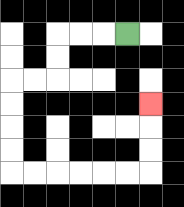{'start': '[5, 1]', 'end': '[6, 4]', 'path_directions': 'L,L,L,D,D,L,L,D,D,D,D,R,R,R,R,R,R,U,U,U', 'path_coordinates': '[[5, 1], [4, 1], [3, 1], [2, 1], [2, 2], [2, 3], [1, 3], [0, 3], [0, 4], [0, 5], [0, 6], [0, 7], [1, 7], [2, 7], [3, 7], [4, 7], [5, 7], [6, 7], [6, 6], [6, 5], [6, 4]]'}